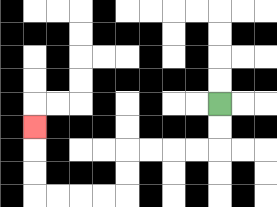{'start': '[9, 4]', 'end': '[1, 5]', 'path_directions': 'D,D,L,L,L,L,D,D,L,L,L,L,U,U,U', 'path_coordinates': '[[9, 4], [9, 5], [9, 6], [8, 6], [7, 6], [6, 6], [5, 6], [5, 7], [5, 8], [4, 8], [3, 8], [2, 8], [1, 8], [1, 7], [1, 6], [1, 5]]'}